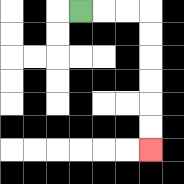{'start': '[3, 0]', 'end': '[6, 6]', 'path_directions': 'R,R,R,D,D,D,D,D,D', 'path_coordinates': '[[3, 0], [4, 0], [5, 0], [6, 0], [6, 1], [6, 2], [6, 3], [6, 4], [6, 5], [6, 6]]'}